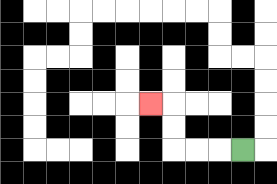{'start': '[10, 6]', 'end': '[6, 4]', 'path_directions': 'L,L,L,U,U,L', 'path_coordinates': '[[10, 6], [9, 6], [8, 6], [7, 6], [7, 5], [7, 4], [6, 4]]'}